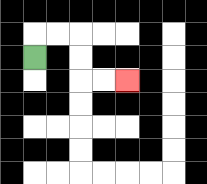{'start': '[1, 2]', 'end': '[5, 3]', 'path_directions': 'U,R,R,D,D,R,R', 'path_coordinates': '[[1, 2], [1, 1], [2, 1], [3, 1], [3, 2], [3, 3], [4, 3], [5, 3]]'}